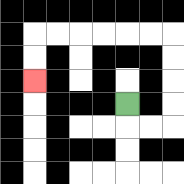{'start': '[5, 4]', 'end': '[1, 3]', 'path_directions': 'D,R,R,U,U,U,U,L,L,L,L,L,L,D,D', 'path_coordinates': '[[5, 4], [5, 5], [6, 5], [7, 5], [7, 4], [7, 3], [7, 2], [7, 1], [6, 1], [5, 1], [4, 1], [3, 1], [2, 1], [1, 1], [1, 2], [1, 3]]'}